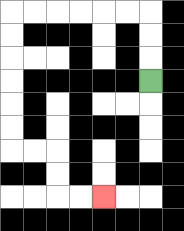{'start': '[6, 3]', 'end': '[4, 8]', 'path_directions': 'U,U,U,L,L,L,L,L,L,D,D,D,D,D,D,R,R,D,D,R,R', 'path_coordinates': '[[6, 3], [6, 2], [6, 1], [6, 0], [5, 0], [4, 0], [3, 0], [2, 0], [1, 0], [0, 0], [0, 1], [0, 2], [0, 3], [0, 4], [0, 5], [0, 6], [1, 6], [2, 6], [2, 7], [2, 8], [3, 8], [4, 8]]'}